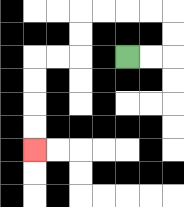{'start': '[5, 2]', 'end': '[1, 6]', 'path_directions': 'R,R,U,U,L,L,L,L,D,D,L,L,D,D,D,D', 'path_coordinates': '[[5, 2], [6, 2], [7, 2], [7, 1], [7, 0], [6, 0], [5, 0], [4, 0], [3, 0], [3, 1], [3, 2], [2, 2], [1, 2], [1, 3], [1, 4], [1, 5], [1, 6]]'}